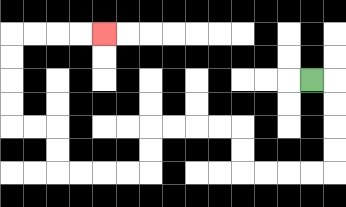{'start': '[13, 3]', 'end': '[4, 1]', 'path_directions': 'R,D,D,D,D,L,L,L,L,U,U,L,L,L,L,D,D,L,L,L,L,U,U,L,L,U,U,U,U,R,R,R,R', 'path_coordinates': '[[13, 3], [14, 3], [14, 4], [14, 5], [14, 6], [14, 7], [13, 7], [12, 7], [11, 7], [10, 7], [10, 6], [10, 5], [9, 5], [8, 5], [7, 5], [6, 5], [6, 6], [6, 7], [5, 7], [4, 7], [3, 7], [2, 7], [2, 6], [2, 5], [1, 5], [0, 5], [0, 4], [0, 3], [0, 2], [0, 1], [1, 1], [2, 1], [3, 1], [4, 1]]'}